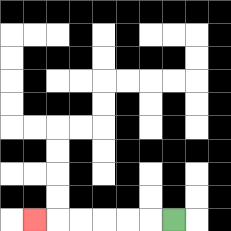{'start': '[7, 9]', 'end': '[1, 9]', 'path_directions': 'L,L,L,L,L,L', 'path_coordinates': '[[7, 9], [6, 9], [5, 9], [4, 9], [3, 9], [2, 9], [1, 9]]'}